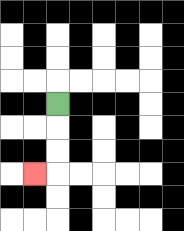{'start': '[2, 4]', 'end': '[1, 7]', 'path_directions': 'D,D,D,L', 'path_coordinates': '[[2, 4], [2, 5], [2, 6], [2, 7], [1, 7]]'}